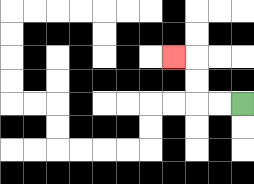{'start': '[10, 4]', 'end': '[7, 2]', 'path_directions': 'L,L,U,U,L', 'path_coordinates': '[[10, 4], [9, 4], [8, 4], [8, 3], [8, 2], [7, 2]]'}